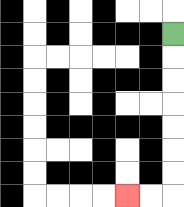{'start': '[7, 1]', 'end': '[5, 8]', 'path_directions': 'D,D,D,D,D,D,D,L,L', 'path_coordinates': '[[7, 1], [7, 2], [7, 3], [7, 4], [7, 5], [7, 6], [7, 7], [7, 8], [6, 8], [5, 8]]'}